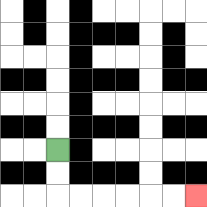{'start': '[2, 6]', 'end': '[8, 8]', 'path_directions': 'D,D,R,R,R,R,R,R', 'path_coordinates': '[[2, 6], [2, 7], [2, 8], [3, 8], [4, 8], [5, 8], [6, 8], [7, 8], [8, 8]]'}